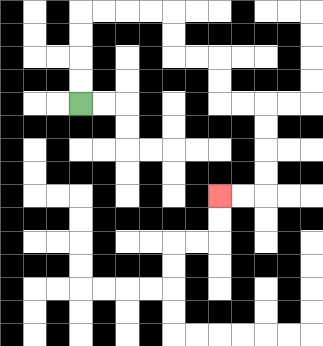{'start': '[3, 4]', 'end': '[9, 8]', 'path_directions': 'U,U,U,U,R,R,R,R,D,D,R,R,D,D,R,R,D,D,D,D,L,L', 'path_coordinates': '[[3, 4], [3, 3], [3, 2], [3, 1], [3, 0], [4, 0], [5, 0], [6, 0], [7, 0], [7, 1], [7, 2], [8, 2], [9, 2], [9, 3], [9, 4], [10, 4], [11, 4], [11, 5], [11, 6], [11, 7], [11, 8], [10, 8], [9, 8]]'}